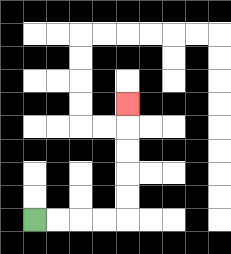{'start': '[1, 9]', 'end': '[5, 4]', 'path_directions': 'R,R,R,R,U,U,U,U,U', 'path_coordinates': '[[1, 9], [2, 9], [3, 9], [4, 9], [5, 9], [5, 8], [5, 7], [5, 6], [5, 5], [5, 4]]'}